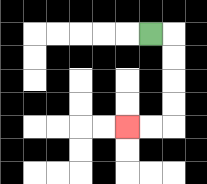{'start': '[6, 1]', 'end': '[5, 5]', 'path_directions': 'R,D,D,D,D,L,L', 'path_coordinates': '[[6, 1], [7, 1], [7, 2], [7, 3], [7, 4], [7, 5], [6, 5], [5, 5]]'}